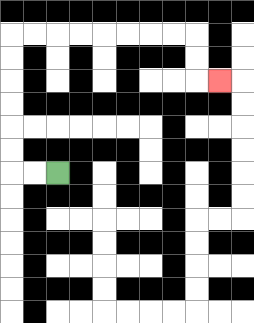{'start': '[2, 7]', 'end': '[9, 3]', 'path_directions': 'L,L,U,U,U,U,U,U,R,R,R,R,R,R,R,R,D,D,R', 'path_coordinates': '[[2, 7], [1, 7], [0, 7], [0, 6], [0, 5], [0, 4], [0, 3], [0, 2], [0, 1], [1, 1], [2, 1], [3, 1], [4, 1], [5, 1], [6, 1], [7, 1], [8, 1], [8, 2], [8, 3], [9, 3]]'}